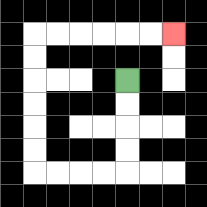{'start': '[5, 3]', 'end': '[7, 1]', 'path_directions': 'D,D,D,D,L,L,L,L,U,U,U,U,U,U,R,R,R,R,R,R', 'path_coordinates': '[[5, 3], [5, 4], [5, 5], [5, 6], [5, 7], [4, 7], [3, 7], [2, 7], [1, 7], [1, 6], [1, 5], [1, 4], [1, 3], [1, 2], [1, 1], [2, 1], [3, 1], [4, 1], [5, 1], [6, 1], [7, 1]]'}